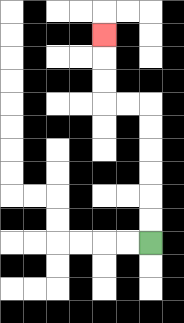{'start': '[6, 10]', 'end': '[4, 1]', 'path_directions': 'U,U,U,U,U,U,L,L,U,U,U', 'path_coordinates': '[[6, 10], [6, 9], [6, 8], [6, 7], [6, 6], [6, 5], [6, 4], [5, 4], [4, 4], [4, 3], [4, 2], [4, 1]]'}